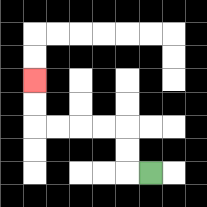{'start': '[6, 7]', 'end': '[1, 3]', 'path_directions': 'L,U,U,L,L,L,L,U,U', 'path_coordinates': '[[6, 7], [5, 7], [5, 6], [5, 5], [4, 5], [3, 5], [2, 5], [1, 5], [1, 4], [1, 3]]'}